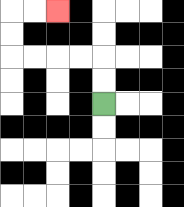{'start': '[4, 4]', 'end': '[2, 0]', 'path_directions': 'U,U,L,L,L,L,U,U,R,R', 'path_coordinates': '[[4, 4], [4, 3], [4, 2], [3, 2], [2, 2], [1, 2], [0, 2], [0, 1], [0, 0], [1, 0], [2, 0]]'}